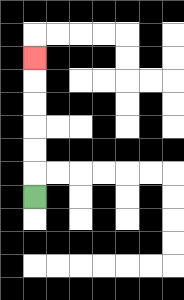{'start': '[1, 8]', 'end': '[1, 2]', 'path_directions': 'U,U,U,U,U,U', 'path_coordinates': '[[1, 8], [1, 7], [1, 6], [1, 5], [1, 4], [1, 3], [1, 2]]'}